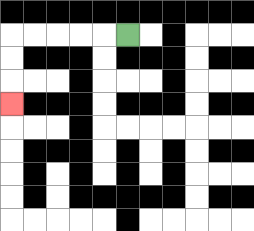{'start': '[5, 1]', 'end': '[0, 4]', 'path_directions': 'L,L,L,L,L,D,D,D', 'path_coordinates': '[[5, 1], [4, 1], [3, 1], [2, 1], [1, 1], [0, 1], [0, 2], [0, 3], [0, 4]]'}